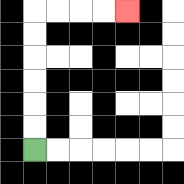{'start': '[1, 6]', 'end': '[5, 0]', 'path_directions': 'U,U,U,U,U,U,R,R,R,R', 'path_coordinates': '[[1, 6], [1, 5], [1, 4], [1, 3], [1, 2], [1, 1], [1, 0], [2, 0], [3, 0], [4, 0], [5, 0]]'}